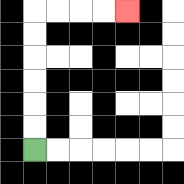{'start': '[1, 6]', 'end': '[5, 0]', 'path_directions': 'U,U,U,U,U,U,R,R,R,R', 'path_coordinates': '[[1, 6], [1, 5], [1, 4], [1, 3], [1, 2], [1, 1], [1, 0], [2, 0], [3, 0], [4, 0], [5, 0]]'}